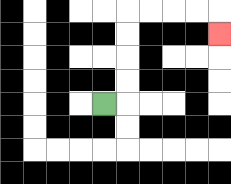{'start': '[4, 4]', 'end': '[9, 1]', 'path_directions': 'R,U,U,U,U,R,R,R,R,D', 'path_coordinates': '[[4, 4], [5, 4], [5, 3], [5, 2], [5, 1], [5, 0], [6, 0], [7, 0], [8, 0], [9, 0], [9, 1]]'}